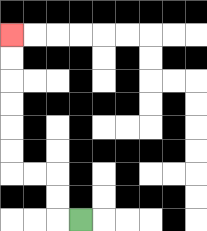{'start': '[3, 9]', 'end': '[0, 1]', 'path_directions': 'L,U,U,L,L,U,U,U,U,U,U', 'path_coordinates': '[[3, 9], [2, 9], [2, 8], [2, 7], [1, 7], [0, 7], [0, 6], [0, 5], [0, 4], [0, 3], [0, 2], [0, 1]]'}